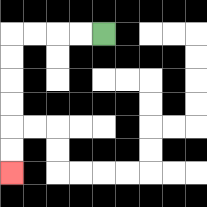{'start': '[4, 1]', 'end': '[0, 7]', 'path_directions': 'L,L,L,L,D,D,D,D,D,D', 'path_coordinates': '[[4, 1], [3, 1], [2, 1], [1, 1], [0, 1], [0, 2], [0, 3], [0, 4], [0, 5], [0, 6], [0, 7]]'}